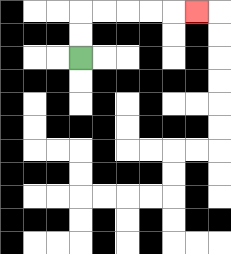{'start': '[3, 2]', 'end': '[8, 0]', 'path_directions': 'U,U,R,R,R,R,R', 'path_coordinates': '[[3, 2], [3, 1], [3, 0], [4, 0], [5, 0], [6, 0], [7, 0], [8, 0]]'}